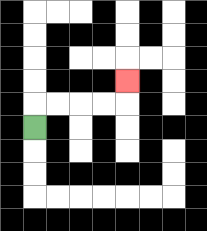{'start': '[1, 5]', 'end': '[5, 3]', 'path_directions': 'U,R,R,R,R,U', 'path_coordinates': '[[1, 5], [1, 4], [2, 4], [3, 4], [4, 4], [5, 4], [5, 3]]'}